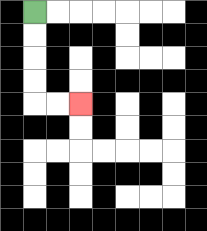{'start': '[1, 0]', 'end': '[3, 4]', 'path_directions': 'D,D,D,D,R,R', 'path_coordinates': '[[1, 0], [1, 1], [1, 2], [1, 3], [1, 4], [2, 4], [3, 4]]'}